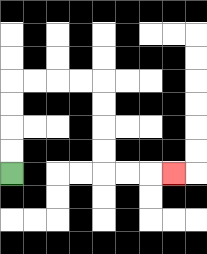{'start': '[0, 7]', 'end': '[7, 7]', 'path_directions': 'U,U,U,U,R,R,R,R,D,D,D,D,R,R,R', 'path_coordinates': '[[0, 7], [0, 6], [0, 5], [0, 4], [0, 3], [1, 3], [2, 3], [3, 3], [4, 3], [4, 4], [4, 5], [4, 6], [4, 7], [5, 7], [6, 7], [7, 7]]'}